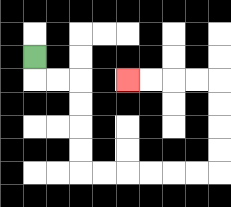{'start': '[1, 2]', 'end': '[5, 3]', 'path_directions': 'D,R,R,D,D,D,D,R,R,R,R,R,R,U,U,U,U,L,L,L,L', 'path_coordinates': '[[1, 2], [1, 3], [2, 3], [3, 3], [3, 4], [3, 5], [3, 6], [3, 7], [4, 7], [5, 7], [6, 7], [7, 7], [8, 7], [9, 7], [9, 6], [9, 5], [9, 4], [9, 3], [8, 3], [7, 3], [6, 3], [5, 3]]'}